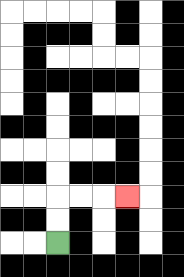{'start': '[2, 10]', 'end': '[5, 8]', 'path_directions': 'U,U,R,R,R', 'path_coordinates': '[[2, 10], [2, 9], [2, 8], [3, 8], [4, 8], [5, 8]]'}